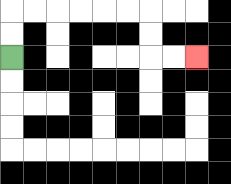{'start': '[0, 2]', 'end': '[8, 2]', 'path_directions': 'U,U,R,R,R,R,R,R,D,D,R,R', 'path_coordinates': '[[0, 2], [0, 1], [0, 0], [1, 0], [2, 0], [3, 0], [4, 0], [5, 0], [6, 0], [6, 1], [6, 2], [7, 2], [8, 2]]'}